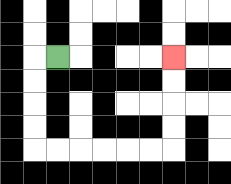{'start': '[2, 2]', 'end': '[7, 2]', 'path_directions': 'L,D,D,D,D,R,R,R,R,R,R,U,U,U,U', 'path_coordinates': '[[2, 2], [1, 2], [1, 3], [1, 4], [1, 5], [1, 6], [2, 6], [3, 6], [4, 6], [5, 6], [6, 6], [7, 6], [7, 5], [7, 4], [7, 3], [7, 2]]'}